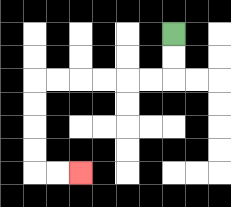{'start': '[7, 1]', 'end': '[3, 7]', 'path_directions': 'D,D,L,L,L,L,L,L,D,D,D,D,R,R', 'path_coordinates': '[[7, 1], [7, 2], [7, 3], [6, 3], [5, 3], [4, 3], [3, 3], [2, 3], [1, 3], [1, 4], [1, 5], [1, 6], [1, 7], [2, 7], [3, 7]]'}